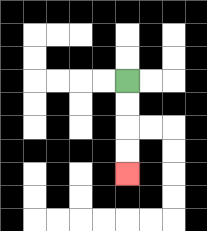{'start': '[5, 3]', 'end': '[5, 7]', 'path_directions': 'D,D,D,D', 'path_coordinates': '[[5, 3], [5, 4], [5, 5], [5, 6], [5, 7]]'}